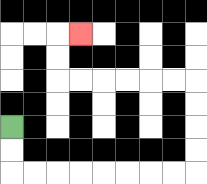{'start': '[0, 5]', 'end': '[3, 1]', 'path_directions': 'D,D,R,R,R,R,R,R,R,R,U,U,U,U,L,L,L,L,L,L,U,U,R', 'path_coordinates': '[[0, 5], [0, 6], [0, 7], [1, 7], [2, 7], [3, 7], [4, 7], [5, 7], [6, 7], [7, 7], [8, 7], [8, 6], [8, 5], [8, 4], [8, 3], [7, 3], [6, 3], [5, 3], [4, 3], [3, 3], [2, 3], [2, 2], [2, 1], [3, 1]]'}